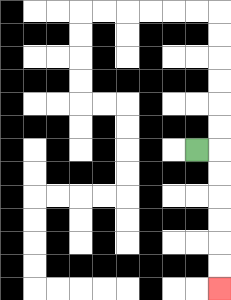{'start': '[8, 6]', 'end': '[9, 12]', 'path_directions': 'R,D,D,D,D,D,D', 'path_coordinates': '[[8, 6], [9, 6], [9, 7], [9, 8], [9, 9], [9, 10], [9, 11], [9, 12]]'}